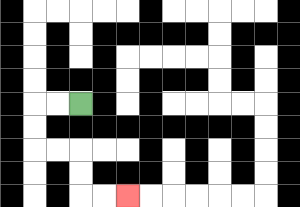{'start': '[3, 4]', 'end': '[5, 8]', 'path_directions': 'L,L,D,D,R,R,D,D,R,R', 'path_coordinates': '[[3, 4], [2, 4], [1, 4], [1, 5], [1, 6], [2, 6], [3, 6], [3, 7], [3, 8], [4, 8], [5, 8]]'}